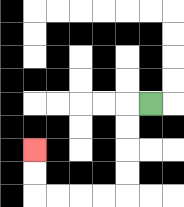{'start': '[6, 4]', 'end': '[1, 6]', 'path_directions': 'L,D,D,D,D,L,L,L,L,U,U', 'path_coordinates': '[[6, 4], [5, 4], [5, 5], [5, 6], [5, 7], [5, 8], [4, 8], [3, 8], [2, 8], [1, 8], [1, 7], [1, 6]]'}